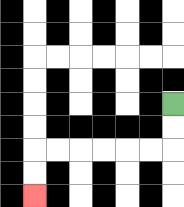{'start': '[7, 4]', 'end': '[1, 8]', 'path_directions': 'D,D,L,L,L,L,L,L,D,D', 'path_coordinates': '[[7, 4], [7, 5], [7, 6], [6, 6], [5, 6], [4, 6], [3, 6], [2, 6], [1, 6], [1, 7], [1, 8]]'}